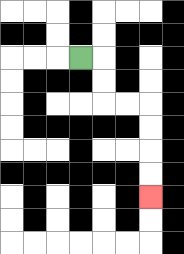{'start': '[3, 2]', 'end': '[6, 8]', 'path_directions': 'R,D,D,R,R,D,D,D,D', 'path_coordinates': '[[3, 2], [4, 2], [4, 3], [4, 4], [5, 4], [6, 4], [6, 5], [6, 6], [6, 7], [6, 8]]'}